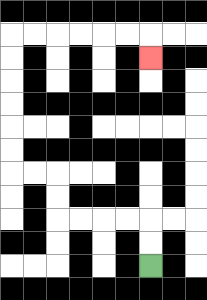{'start': '[6, 11]', 'end': '[6, 2]', 'path_directions': 'U,U,L,L,L,L,U,U,L,L,U,U,U,U,U,U,R,R,R,R,R,R,D', 'path_coordinates': '[[6, 11], [6, 10], [6, 9], [5, 9], [4, 9], [3, 9], [2, 9], [2, 8], [2, 7], [1, 7], [0, 7], [0, 6], [0, 5], [0, 4], [0, 3], [0, 2], [0, 1], [1, 1], [2, 1], [3, 1], [4, 1], [5, 1], [6, 1], [6, 2]]'}